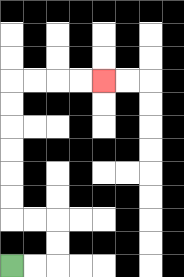{'start': '[0, 11]', 'end': '[4, 3]', 'path_directions': 'R,R,U,U,L,L,U,U,U,U,U,U,R,R,R,R', 'path_coordinates': '[[0, 11], [1, 11], [2, 11], [2, 10], [2, 9], [1, 9], [0, 9], [0, 8], [0, 7], [0, 6], [0, 5], [0, 4], [0, 3], [1, 3], [2, 3], [3, 3], [4, 3]]'}